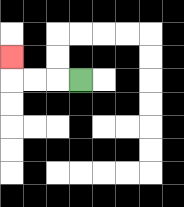{'start': '[3, 3]', 'end': '[0, 2]', 'path_directions': 'L,L,L,U', 'path_coordinates': '[[3, 3], [2, 3], [1, 3], [0, 3], [0, 2]]'}